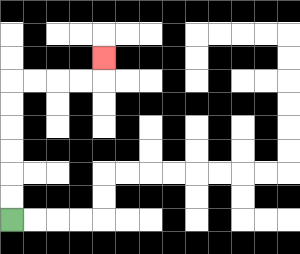{'start': '[0, 9]', 'end': '[4, 2]', 'path_directions': 'U,U,U,U,U,U,R,R,R,R,U', 'path_coordinates': '[[0, 9], [0, 8], [0, 7], [0, 6], [0, 5], [0, 4], [0, 3], [1, 3], [2, 3], [3, 3], [4, 3], [4, 2]]'}